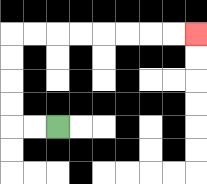{'start': '[2, 5]', 'end': '[8, 1]', 'path_directions': 'L,L,U,U,U,U,R,R,R,R,R,R,R,R', 'path_coordinates': '[[2, 5], [1, 5], [0, 5], [0, 4], [0, 3], [0, 2], [0, 1], [1, 1], [2, 1], [3, 1], [4, 1], [5, 1], [6, 1], [7, 1], [8, 1]]'}